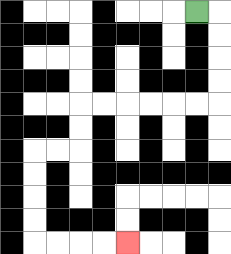{'start': '[8, 0]', 'end': '[5, 10]', 'path_directions': 'R,D,D,D,D,L,L,L,L,L,L,D,D,L,L,D,D,D,D,R,R,R,R', 'path_coordinates': '[[8, 0], [9, 0], [9, 1], [9, 2], [9, 3], [9, 4], [8, 4], [7, 4], [6, 4], [5, 4], [4, 4], [3, 4], [3, 5], [3, 6], [2, 6], [1, 6], [1, 7], [1, 8], [1, 9], [1, 10], [2, 10], [3, 10], [4, 10], [5, 10]]'}